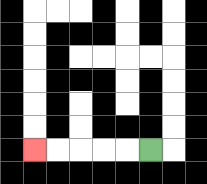{'start': '[6, 6]', 'end': '[1, 6]', 'path_directions': 'L,L,L,L,L', 'path_coordinates': '[[6, 6], [5, 6], [4, 6], [3, 6], [2, 6], [1, 6]]'}